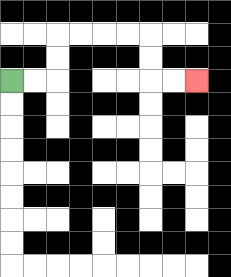{'start': '[0, 3]', 'end': '[8, 3]', 'path_directions': 'R,R,U,U,R,R,R,R,D,D,R,R', 'path_coordinates': '[[0, 3], [1, 3], [2, 3], [2, 2], [2, 1], [3, 1], [4, 1], [5, 1], [6, 1], [6, 2], [6, 3], [7, 3], [8, 3]]'}